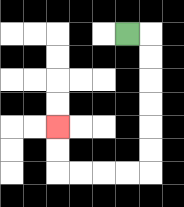{'start': '[5, 1]', 'end': '[2, 5]', 'path_directions': 'R,D,D,D,D,D,D,L,L,L,L,U,U', 'path_coordinates': '[[5, 1], [6, 1], [6, 2], [6, 3], [6, 4], [6, 5], [6, 6], [6, 7], [5, 7], [4, 7], [3, 7], [2, 7], [2, 6], [2, 5]]'}